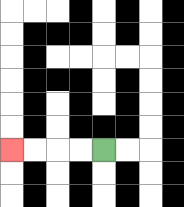{'start': '[4, 6]', 'end': '[0, 6]', 'path_directions': 'L,L,L,L', 'path_coordinates': '[[4, 6], [3, 6], [2, 6], [1, 6], [0, 6]]'}